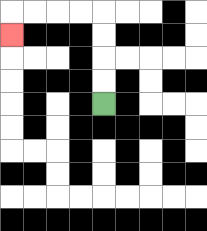{'start': '[4, 4]', 'end': '[0, 1]', 'path_directions': 'U,U,U,U,L,L,L,L,D', 'path_coordinates': '[[4, 4], [4, 3], [4, 2], [4, 1], [4, 0], [3, 0], [2, 0], [1, 0], [0, 0], [0, 1]]'}